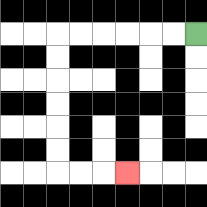{'start': '[8, 1]', 'end': '[5, 7]', 'path_directions': 'L,L,L,L,L,L,D,D,D,D,D,D,R,R,R', 'path_coordinates': '[[8, 1], [7, 1], [6, 1], [5, 1], [4, 1], [3, 1], [2, 1], [2, 2], [2, 3], [2, 4], [2, 5], [2, 6], [2, 7], [3, 7], [4, 7], [5, 7]]'}